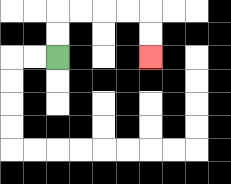{'start': '[2, 2]', 'end': '[6, 2]', 'path_directions': 'U,U,R,R,R,R,D,D', 'path_coordinates': '[[2, 2], [2, 1], [2, 0], [3, 0], [4, 0], [5, 0], [6, 0], [6, 1], [6, 2]]'}